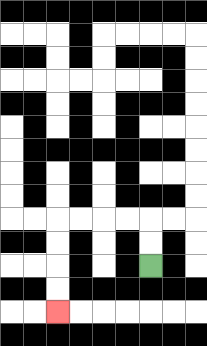{'start': '[6, 11]', 'end': '[2, 13]', 'path_directions': 'U,U,L,L,L,L,D,D,D,D', 'path_coordinates': '[[6, 11], [6, 10], [6, 9], [5, 9], [4, 9], [3, 9], [2, 9], [2, 10], [2, 11], [2, 12], [2, 13]]'}